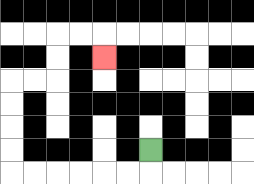{'start': '[6, 6]', 'end': '[4, 2]', 'path_directions': 'D,L,L,L,L,L,L,U,U,U,U,R,R,U,U,R,R,D', 'path_coordinates': '[[6, 6], [6, 7], [5, 7], [4, 7], [3, 7], [2, 7], [1, 7], [0, 7], [0, 6], [0, 5], [0, 4], [0, 3], [1, 3], [2, 3], [2, 2], [2, 1], [3, 1], [4, 1], [4, 2]]'}